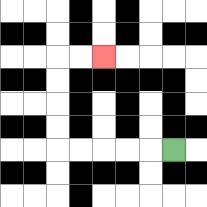{'start': '[7, 6]', 'end': '[4, 2]', 'path_directions': 'L,L,L,L,L,U,U,U,U,R,R', 'path_coordinates': '[[7, 6], [6, 6], [5, 6], [4, 6], [3, 6], [2, 6], [2, 5], [2, 4], [2, 3], [2, 2], [3, 2], [4, 2]]'}